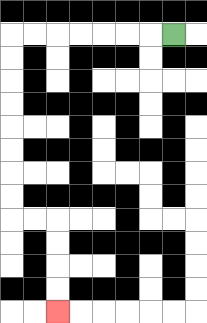{'start': '[7, 1]', 'end': '[2, 13]', 'path_directions': 'L,L,L,L,L,L,L,D,D,D,D,D,D,D,D,R,R,D,D,D,D', 'path_coordinates': '[[7, 1], [6, 1], [5, 1], [4, 1], [3, 1], [2, 1], [1, 1], [0, 1], [0, 2], [0, 3], [0, 4], [0, 5], [0, 6], [0, 7], [0, 8], [0, 9], [1, 9], [2, 9], [2, 10], [2, 11], [2, 12], [2, 13]]'}